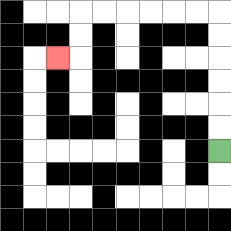{'start': '[9, 6]', 'end': '[2, 2]', 'path_directions': 'U,U,U,U,U,U,L,L,L,L,L,L,D,D,L', 'path_coordinates': '[[9, 6], [9, 5], [9, 4], [9, 3], [9, 2], [9, 1], [9, 0], [8, 0], [7, 0], [6, 0], [5, 0], [4, 0], [3, 0], [3, 1], [3, 2], [2, 2]]'}